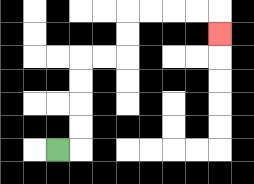{'start': '[2, 6]', 'end': '[9, 1]', 'path_directions': 'R,U,U,U,U,R,R,U,U,R,R,R,R,D', 'path_coordinates': '[[2, 6], [3, 6], [3, 5], [3, 4], [3, 3], [3, 2], [4, 2], [5, 2], [5, 1], [5, 0], [6, 0], [7, 0], [8, 0], [9, 0], [9, 1]]'}